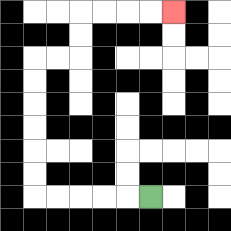{'start': '[6, 8]', 'end': '[7, 0]', 'path_directions': 'L,L,L,L,L,U,U,U,U,U,U,R,R,U,U,R,R,R,R', 'path_coordinates': '[[6, 8], [5, 8], [4, 8], [3, 8], [2, 8], [1, 8], [1, 7], [1, 6], [1, 5], [1, 4], [1, 3], [1, 2], [2, 2], [3, 2], [3, 1], [3, 0], [4, 0], [5, 0], [6, 0], [7, 0]]'}